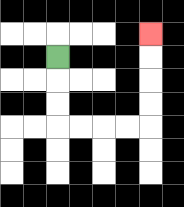{'start': '[2, 2]', 'end': '[6, 1]', 'path_directions': 'D,D,D,R,R,R,R,U,U,U,U', 'path_coordinates': '[[2, 2], [2, 3], [2, 4], [2, 5], [3, 5], [4, 5], [5, 5], [6, 5], [6, 4], [6, 3], [6, 2], [6, 1]]'}